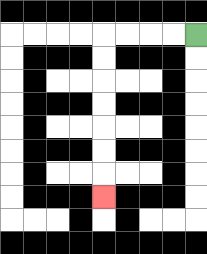{'start': '[8, 1]', 'end': '[4, 8]', 'path_directions': 'L,L,L,L,D,D,D,D,D,D,D', 'path_coordinates': '[[8, 1], [7, 1], [6, 1], [5, 1], [4, 1], [4, 2], [4, 3], [4, 4], [4, 5], [4, 6], [4, 7], [4, 8]]'}